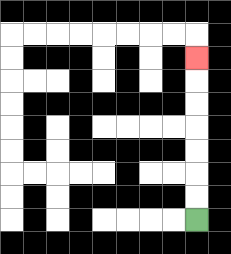{'start': '[8, 9]', 'end': '[8, 2]', 'path_directions': 'U,U,U,U,U,U,U', 'path_coordinates': '[[8, 9], [8, 8], [8, 7], [8, 6], [8, 5], [8, 4], [8, 3], [8, 2]]'}